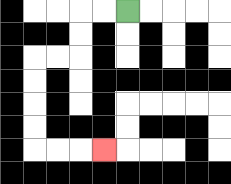{'start': '[5, 0]', 'end': '[4, 6]', 'path_directions': 'L,L,D,D,L,L,D,D,D,D,R,R,R', 'path_coordinates': '[[5, 0], [4, 0], [3, 0], [3, 1], [3, 2], [2, 2], [1, 2], [1, 3], [1, 4], [1, 5], [1, 6], [2, 6], [3, 6], [4, 6]]'}